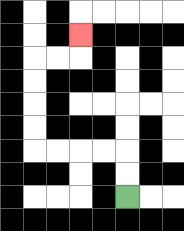{'start': '[5, 8]', 'end': '[3, 1]', 'path_directions': 'U,U,L,L,L,L,U,U,U,U,R,R,U', 'path_coordinates': '[[5, 8], [5, 7], [5, 6], [4, 6], [3, 6], [2, 6], [1, 6], [1, 5], [1, 4], [1, 3], [1, 2], [2, 2], [3, 2], [3, 1]]'}